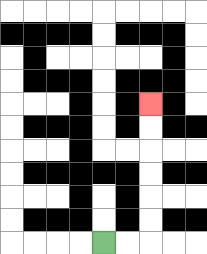{'start': '[4, 10]', 'end': '[6, 4]', 'path_directions': 'R,R,U,U,U,U,U,U', 'path_coordinates': '[[4, 10], [5, 10], [6, 10], [6, 9], [6, 8], [6, 7], [6, 6], [6, 5], [6, 4]]'}